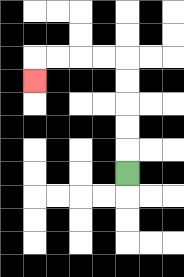{'start': '[5, 7]', 'end': '[1, 3]', 'path_directions': 'U,U,U,U,U,L,L,L,L,D', 'path_coordinates': '[[5, 7], [5, 6], [5, 5], [5, 4], [5, 3], [5, 2], [4, 2], [3, 2], [2, 2], [1, 2], [1, 3]]'}